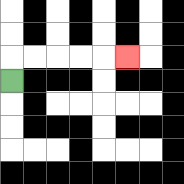{'start': '[0, 3]', 'end': '[5, 2]', 'path_directions': 'U,R,R,R,R,R', 'path_coordinates': '[[0, 3], [0, 2], [1, 2], [2, 2], [3, 2], [4, 2], [5, 2]]'}